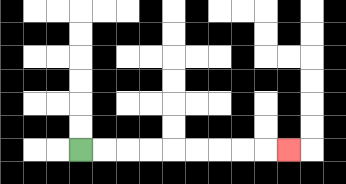{'start': '[3, 6]', 'end': '[12, 6]', 'path_directions': 'R,R,R,R,R,R,R,R,R', 'path_coordinates': '[[3, 6], [4, 6], [5, 6], [6, 6], [7, 6], [8, 6], [9, 6], [10, 6], [11, 6], [12, 6]]'}